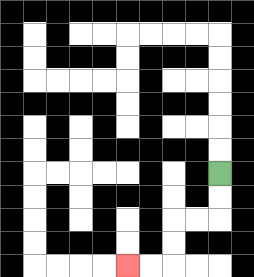{'start': '[9, 7]', 'end': '[5, 11]', 'path_directions': 'D,D,L,L,D,D,L,L', 'path_coordinates': '[[9, 7], [9, 8], [9, 9], [8, 9], [7, 9], [7, 10], [7, 11], [6, 11], [5, 11]]'}